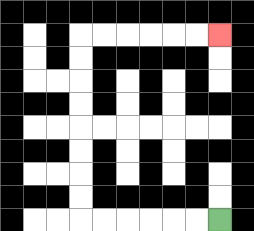{'start': '[9, 9]', 'end': '[9, 1]', 'path_directions': 'L,L,L,L,L,L,U,U,U,U,U,U,U,U,R,R,R,R,R,R', 'path_coordinates': '[[9, 9], [8, 9], [7, 9], [6, 9], [5, 9], [4, 9], [3, 9], [3, 8], [3, 7], [3, 6], [3, 5], [3, 4], [3, 3], [3, 2], [3, 1], [4, 1], [5, 1], [6, 1], [7, 1], [8, 1], [9, 1]]'}